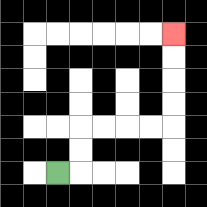{'start': '[2, 7]', 'end': '[7, 1]', 'path_directions': 'R,U,U,R,R,R,R,U,U,U,U', 'path_coordinates': '[[2, 7], [3, 7], [3, 6], [3, 5], [4, 5], [5, 5], [6, 5], [7, 5], [7, 4], [7, 3], [7, 2], [7, 1]]'}